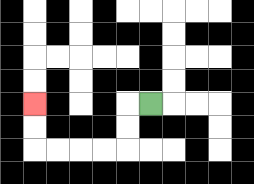{'start': '[6, 4]', 'end': '[1, 4]', 'path_directions': 'L,D,D,L,L,L,L,U,U', 'path_coordinates': '[[6, 4], [5, 4], [5, 5], [5, 6], [4, 6], [3, 6], [2, 6], [1, 6], [1, 5], [1, 4]]'}